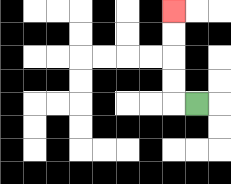{'start': '[8, 4]', 'end': '[7, 0]', 'path_directions': 'L,U,U,U,U', 'path_coordinates': '[[8, 4], [7, 4], [7, 3], [7, 2], [7, 1], [7, 0]]'}